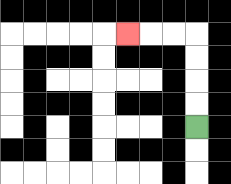{'start': '[8, 5]', 'end': '[5, 1]', 'path_directions': 'U,U,U,U,L,L,L', 'path_coordinates': '[[8, 5], [8, 4], [8, 3], [8, 2], [8, 1], [7, 1], [6, 1], [5, 1]]'}